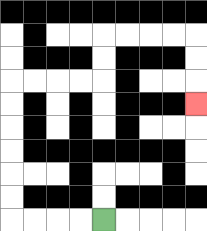{'start': '[4, 9]', 'end': '[8, 4]', 'path_directions': 'L,L,L,L,U,U,U,U,U,U,R,R,R,R,U,U,R,R,R,R,D,D,D', 'path_coordinates': '[[4, 9], [3, 9], [2, 9], [1, 9], [0, 9], [0, 8], [0, 7], [0, 6], [0, 5], [0, 4], [0, 3], [1, 3], [2, 3], [3, 3], [4, 3], [4, 2], [4, 1], [5, 1], [6, 1], [7, 1], [8, 1], [8, 2], [8, 3], [8, 4]]'}